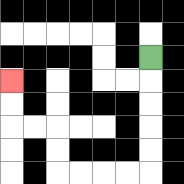{'start': '[6, 2]', 'end': '[0, 3]', 'path_directions': 'D,D,D,D,D,L,L,L,L,U,U,L,L,U,U', 'path_coordinates': '[[6, 2], [6, 3], [6, 4], [6, 5], [6, 6], [6, 7], [5, 7], [4, 7], [3, 7], [2, 7], [2, 6], [2, 5], [1, 5], [0, 5], [0, 4], [0, 3]]'}